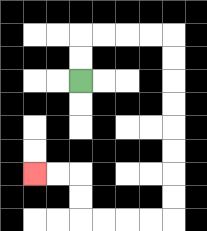{'start': '[3, 3]', 'end': '[1, 7]', 'path_directions': 'U,U,R,R,R,R,D,D,D,D,D,D,D,D,L,L,L,L,U,U,L,L', 'path_coordinates': '[[3, 3], [3, 2], [3, 1], [4, 1], [5, 1], [6, 1], [7, 1], [7, 2], [7, 3], [7, 4], [7, 5], [7, 6], [7, 7], [7, 8], [7, 9], [6, 9], [5, 9], [4, 9], [3, 9], [3, 8], [3, 7], [2, 7], [1, 7]]'}